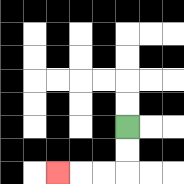{'start': '[5, 5]', 'end': '[2, 7]', 'path_directions': 'D,D,L,L,L', 'path_coordinates': '[[5, 5], [5, 6], [5, 7], [4, 7], [3, 7], [2, 7]]'}